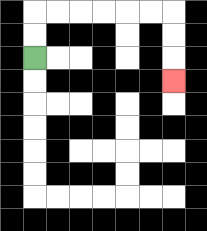{'start': '[1, 2]', 'end': '[7, 3]', 'path_directions': 'U,U,R,R,R,R,R,R,D,D,D', 'path_coordinates': '[[1, 2], [1, 1], [1, 0], [2, 0], [3, 0], [4, 0], [5, 0], [6, 0], [7, 0], [7, 1], [7, 2], [7, 3]]'}